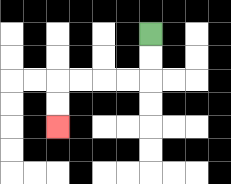{'start': '[6, 1]', 'end': '[2, 5]', 'path_directions': 'D,D,L,L,L,L,D,D', 'path_coordinates': '[[6, 1], [6, 2], [6, 3], [5, 3], [4, 3], [3, 3], [2, 3], [2, 4], [2, 5]]'}